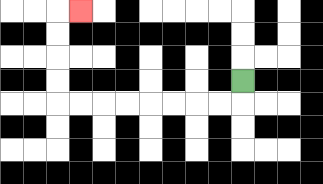{'start': '[10, 3]', 'end': '[3, 0]', 'path_directions': 'D,L,L,L,L,L,L,L,L,U,U,U,U,R', 'path_coordinates': '[[10, 3], [10, 4], [9, 4], [8, 4], [7, 4], [6, 4], [5, 4], [4, 4], [3, 4], [2, 4], [2, 3], [2, 2], [2, 1], [2, 0], [3, 0]]'}